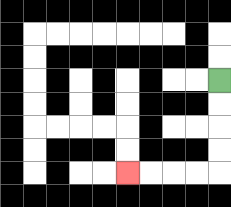{'start': '[9, 3]', 'end': '[5, 7]', 'path_directions': 'D,D,D,D,L,L,L,L', 'path_coordinates': '[[9, 3], [9, 4], [9, 5], [9, 6], [9, 7], [8, 7], [7, 7], [6, 7], [5, 7]]'}